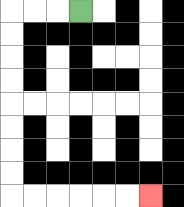{'start': '[3, 0]', 'end': '[6, 8]', 'path_directions': 'L,L,L,D,D,D,D,D,D,D,D,R,R,R,R,R,R', 'path_coordinates': '[[3, 0], [2, 0], [1, 0], [0, 0], [0, 1], [0, 2], [0, 3], [0, 4], [0, 5], [0, 6], [0, 7], [0, 8], [1, 8], [2, 8], [3, 8], [4, 8], [5, 8], [6, 8]]'}